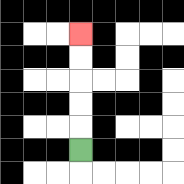{'start': '[3, 6]', 'end': '[3, 1]', 'path_directions': 'U,U,U,U,U', 'path_coordinates': '[[3, 6], [3, 5], [3, 4], [3, 3], [3, 2], [3, 1]]'}